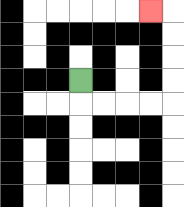{'start': '[3, 3]', 'end': '[6, 0]', 'path_directions': 'D,R,R,R,R,U,U,U,U,L', 'path_coordinates': '[[3, 3], [3, 4], [4, 4], [5, 4], [6, 4], [7, 4], [7, 3], [7, 2], [7, 1], [7, 0], [6, 0]]'}